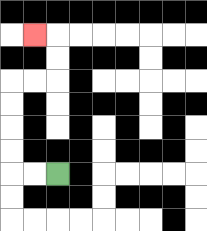{'start': '[2, 7]', 'end': '[1, 1]', 'path_directions': 'L,L,U,U,U,U,R,R,U,U,L', 'path_coordinates': '[[2, 7], [1, 7], [0, 7], [0, 6], [0, 5], [0, 4], [0, 3], [1, 3], [2, 3], [2, 2], [2, 1], [1, 1]]'}